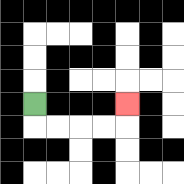{'start': '[1, 4]', 'end': '[5, 4]', 'path_directions': 'D,R,R,R,R,U', 'path_coordinates': '[[1, 4], [1, 5], [2, 5], [3, 5], [4, 5], [5, 5], [5, 4]]'}